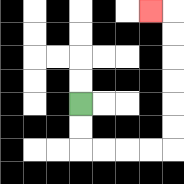{'start': '[3, 4]', 'end': '[6, 0]', 'path_directions': 'D,D,R,R,R,R,U,U,U,U,U,U,L', 'path_coordinates': '[[3, 4], [3, 5], [3, 6], [4, 6], [5, 6], [6, 6], [7, 6], [7, 5], [7, 4], [7, 3], [7, 2], [7, 1], [7, 0], [6, 0]]'}